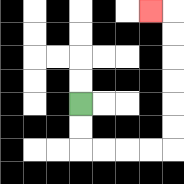{'start': '[3, 4]', 'end': '[6, 0]', 'path_directions': 'D,D,R,R,R,R,U,U,U,U,U,U,L', 'path_coordinates': '[[3, 4], [3, 5], [3, 6], [4, 6], [5, 6], [6, 6], [7, 6], [7, 5], [7, 4], [7, 3], [7, 2], [7, 1], [7, 0], [6, 0]]'}